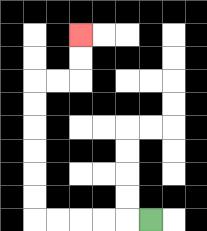{'start': '[6, 9]', 'end': '[3, 1]', 'path_directions': 'L,L,L,L,L,U,U,U,U,U,U,R,R,U,U', 'path_coordinates': '[[6, 9], [5, 9], [4, 9], [3, 9], [2, 9], [1, 9], [1, 8], [1, 7], [1, 6], [1, 5], [1, 4], [1, 3], [2, 3], [3, 3], [3, 2], [3, 1]]'}